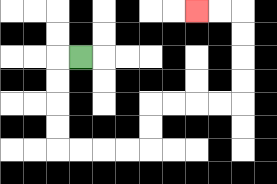{'start': '[3, 2]', 'end': '[8, 0]', 'path_directions': 'L,D,D,D,D,R,R,R,R,U,U,R,R,R,R,U,U,U,U,L,L', 'path_coordinates': '[[3, 2], [2, 2], [2, 3], [2, 4], [2, 5], [2, 6], [3, 6], [4, 6], [5, 6], [6, 6], [6, 5], [6, 4], [7, 4], [8, 4], [9, 4], [10, 4], [10, 3], [10, 2], [10, 1], [10, 0], [9, 0], [8, 0]]'}